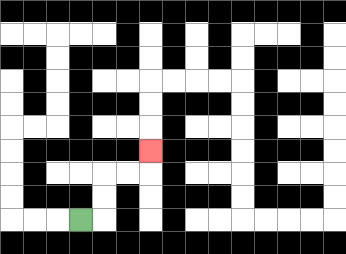{'start': '[3, 9]', 'end': '[6, 6]', 'path_directions': 'R,U,U,R,R,U', 'path_coordinates': '[[3, 9], [4, 9], [4, 8], [4, 7], [5, 7], [6, 7], [6, 6]]'}